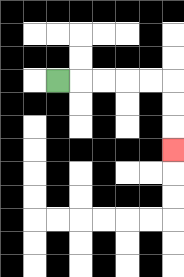{'start': '[2, 3]', 'end': '[7, 6]', 'path_directions': 'R,R,R,R,R,D,D,D', 'path_coordinates': '[[2, 3], [3, 3], [4, 3], [5, 3], [6, 3], [7, 3], [7, 4], [7, 5], [7, 6]]'}